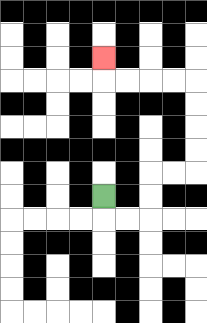{'start': '[4, 8]', 'end': '[4, 2]', 'path_directions': 'D,R,R,U,U,R,R,U,U,U,U,L,L,L,L,U', 'path_coordinates': '[[4, 8], [4, 9], [5, 9], [6, 9], [6, 8], [6, 7], [7, 7], [8, 7], [8, 6], [8, 5], [8, 4], [8, 3], [7, 3], [6, 3], [5, 3], [4, 3], [4, 2]]'}